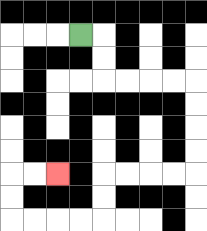{'start': '[3, 1]', 'end': '[2, 7]', 'path_directions': 'R,D,D,R,R,R,R,D,D,D,D,L,L,L,L,D,D,L,L,L,L,U,U,R,R', 'path_coordinates': '[[3, 1], [4, 1], [4, 2], [4, 3], [5, 3], [6, 3], [7, 3], [8, 3], [8, 4], [8, 5], [8, 6], [8, 7], [7, 7], [6, 7], [5, 7], [4, 7], [4, 8], [4, 9], [3, 9], [2, 9], [1, 9], [0, 9], [0, 8], [0, 7], [1, 7], [2, 7]]'}